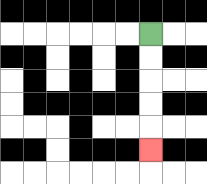{'start': '[6, 1]', 'end': '[6, 6]', 'path_directions': 'D,D,D,D,D', 'path_coordinates': '[[6, 1], [6, 2], [6, 3], [6, 4], [6, 5], [6, 6]]'}